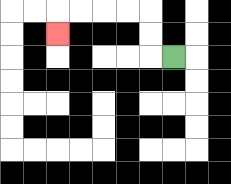{'start': '[7, 2]', 'end': '[2, 1]', 'path_directions': 'L,U,U,L,L,L,L,D', 'path_coordinates': '[[7, 2], [6, 2], [6, 1], [6, 0], [5, 0], [4, 0], [3, 0], [2, 0], [2, 1]]'}